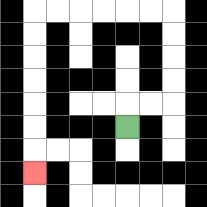{'start': '[5, 5]', 'end': '[1, 7]', 'path_directions': 'U,R,R,U,U,U,U,L,L,L,L,L,L,D,D,D,D,D,D,D', 'path_coordinates': '[[5, 5], [5, 4], [6, 4], [7, 4], [7, 3], [7, 2], [7, 1], [7, 0], [6, 0], [5, 0], [4, 0], [3, 0], [2, 0], [1, 0], [1, 1], [1, 2], [1, 3], [1, 4], [1, 5], [1, 6], [1, 7]]'}